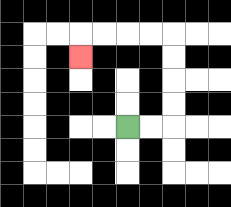{'start': '[5, 5]', 'end': '[3, 2]', 'path_directions': 'R,R,U,U,U,U,L,L,L,L,D', 'path_coordinates': '[[5, 5], [6, 5], [7, 5], [7, 4], [7, 3], [7, 2], [7, 1], [6, 1], [5, 1], [4, 1], [3, 1], [3, 2]]'}